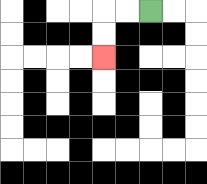{'start': '[6, 0]', 'end': '[4, 2]', 'path_directions': 'L,L,D,D', 'path_coordinates': '[[6, 0], [5, 0], [4, 0], [4, 1], [4, 2]]'}